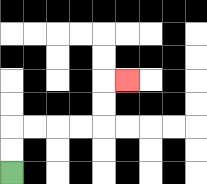{'start': '[0, 7]', 'end': '[5, 3]', 'path_directions': 'U,U,R,R,R,R,U,U,R', 'path_coordinates': '[[0, 7], [0, 6], [0, 5], [1, 5], [2, 5], [3, 5], [4, 5], [4, 4], [4, 3], [5, 3]]'}